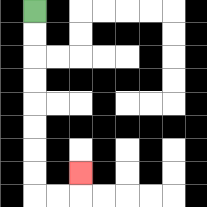{'start': '[1, 0]', 'end': '[3, 7]', 'path_directions': 'D,D,D,D,D,D,D,D,R,R,U', 'path_coordinates': '[[1, 0], [1, 1], [1, 2], [1, 3], [1, 4], [1, 5], [1, 6], [1, 7], [1, 8], [2, 8], [3, 8], [3, 7]]'}